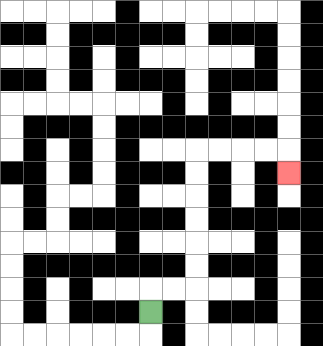{'start': '[6, 13]', 'end': '[12, 7]', 'path_directions': 'U,R,R,U,U,U,U,U,U,R,R,R,R,D', 'path_coordinates': '[[6, 13], [6, 12], [7, 12], [8, 12], [8, 11], [8, 10], [8, 9], [8, 8], [8, 7], [8, 6], [9, 6], [10, 6], [11, 6], [12, 6], [12, 7]]'}